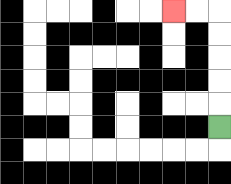{'start': '[9, 5]', 'end': '[7, 0]', 'path_directions': 'U,U,U,U,U,L,L', 'path_coordinates': '[[9, 5], [9, 4], [9, 3], [9, 2], [9, 1], [9, 0], [8, 0], [7, 0]]'}